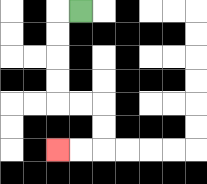{'start': '[3, 0]', 'end': '[2, 6]', 'path_directions': 'L,D,D,D,D,R,R,D,D,L,L', 'path_coordinates': '[[3, 0], [2, 0], [2, 1], [2, 2], [2, 3], [2, 4], [3, 4], [4, 4], [4, 5], [4, 6], [3, 6], [2, 6]]'}